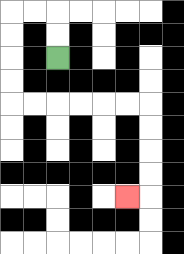{'start': '[2, 2]', 'end': '[5, 8]', 'path_directions': 'U,U,L,L,D,D,D,D,R,R,R,R,R,R,D,D,D,D,L', 'path_coordinates': '[[2, 2], [2, 1], [2, 0], [1, 0], [0, 0], [0, 1], [0, 2], [0, 3], [0, 4], [1, 4], [2, 4], [3, 4], [4, 4], [5, 4], [6, 4], [6, 5], [6, 6], [6, 7], [6, 8], [5, 8]]'}